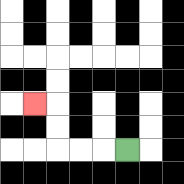{'start': '[5, 6]', 'end': '[1, 4]', 'path_directions': 'L,L,L,U,U,L', 'path_coordinates': '[[5, 6], [4, 6], [3, 6], [2, 6], [2, 5], [2, 4], [1, 4]]'}